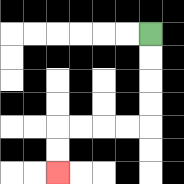{'start': '[6, 1]', 'end': '[2, 7]', 'path_directions': 'D,D,D,D,L,L,L,L,D,D', 'path_coordinates': '[[6, 1], [6, 2], [6, 3], [6, 4], [6, 5], [5, 5], [4, 5], [3, 5], [2, 5], [2, 6], [2, 7]]'}